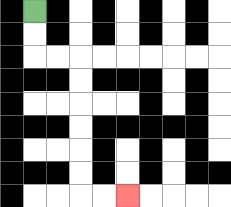{'start': '[1, 0]', 'end': '[5, 8]', 'path_directions': 'D,D,R,R,D,D,D,D,D,D,R,R', 'path_coordinates': '[[1, 0], [1, 1], [1, 2], [2, 2], [3, 2], [3, 3], [3, 4], [3, 5], [3, 6], [3, 7], [3, 8], [4, 8], [5, 8]]'}